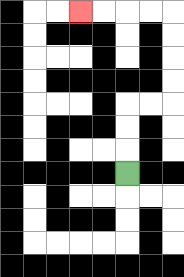{'start': '[5, 7]', 'end': '[3, 0]', 'path_directions': 'U,U,U,R,R,U,U,U,U,L,L,L,L', 'path_coordinates': '[[5, 7], [5, 6], [5, 5], [5, 4], [6, 4], [7, 4], [7, 3], [7, 2], [7, 1], [7, 0], [6, 0], [5, 0], [4, 0], [3, 0]]'}